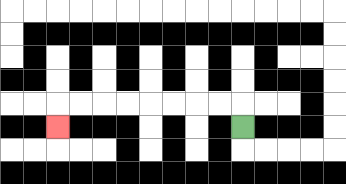{'start': '[10, 5]', 'end': '[2, 5]', 'path_directions': 'U,L,L,L,L,L,L,L,L,D', 'path_coordinates': '[[10, 5], [10, 4], [9, 4], [8, 4], [7, 4], [6, 4], [5, 4], [4, 4], [3, 4], [2, 4], [2, 5]]'}